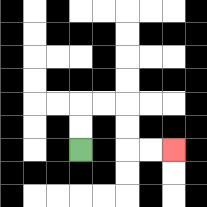{'start': '[3, 6]', 'end': '[7, 6]', 'path_directions': 'U,U,R,R,D,D,R,R', 'path_coordinates': '[[3, 6], [3, 5], [3, 4], [4, 4], [5, 4], [5, 5], [5, 6], [6, 6], [7, 6]]'}